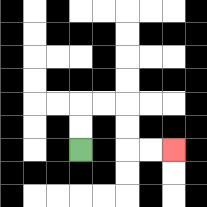{'start': '[3, 6]', 'end': '[7, 6]', 'path_directions': 'U,U,R,R,D,D,R,R', 'path_coordinates': '[[3, 6], [3, 5], [3, 4], [4, 4], [5, 4], [5, 5], [5, 6], [6, 6], [7, 6]]'}